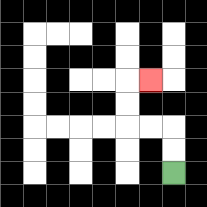{'start': '[7, 7]', 'end': '[6, 3]', 'path_directions': 'U,U,L,L,U,U,R', 'path_coordinates': '[[7, 7], [7, 6], [7, 5], [6, 5], [5, 5], [5, 4], [5, 3], [6, 3]]'}